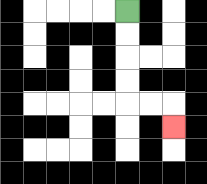{'start': '[5, 0]', 'end': '[7, 5]', 'path_directions': 'D,D,D,D,R,R,D', 'path_coordinates': '[[5, 0], [5, 1], [5, 2], [5, 3], [5, 4], [6, 4], [7, 4], [7, 5]]'}